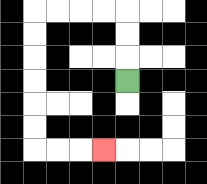{'start': '[5, 3]', 'end': '[4, 6]', 'path_directions': 'U,U,U,L,L,L,L,D,D,D,D,D,D,R,R,R', 'path_coordinates': '[[5, 3], [5, 2], [5, 1], [5, 0], [4, 0], [3, 0], [2, 0], [1, 0], [1, 1], [1, 2], [1, 3], [1, 4], [1, 5], [1, 6], [2, 6], [3, 6], [4, 6]]'}